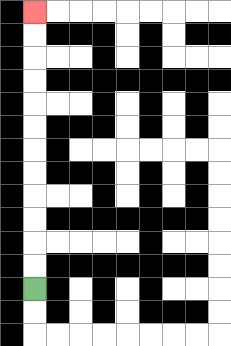{'start': '[1, 12]', 'end': '[1, 0]', 'path_directions': 'U,U,U,U,U,U,U,U,U,U,U,U', 'path_coordinates': '[[1, 12], [1, 11], [1, 10], [1, 9], [1, 8], [1, 7], [1, 6], [1, 5], [1, 4], [1, 3], [1, 2], [1, 1], [1, 0]]'}